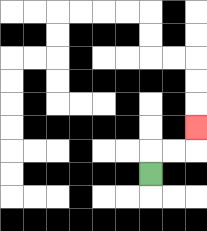{'start': '[6, 7]', 'end': '[8, 5]', 'path_directions': 'U,R,R,U', 'path_coordinates': '[[6, 7], [6, 6], [7, 6], [8, 6], [8, 5]]'}